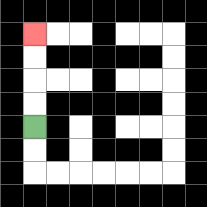{'start': '[1, 5]', 'end': '[1, 1]', 'path_directions': 'U,U,U,U', 'path_coordinates': '[[1, 5], [1, 4], [1, 3], [1, 2], [1, 1]]'}